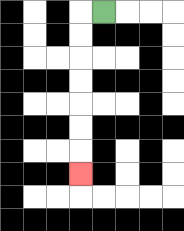{'start': '[4, 0]', 'end': '[3, 7]', 'path_directions': 'L,D,D,D,D,D,D,D', 'path_coordinates': '[[4, 0], [3, 0], [3, 1], [3, 2], [3, 3], [3, 4], [3, 5], [3, 6], [3, 7]]'}